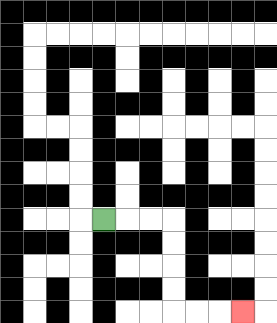{'start': '[4, 9]', 'end': '[10, 13]', 'path_directions': 'R,R,R,D,D,D,D,R,R,R', 'path_coordinates': '[[4, 9], [5, 9], [6, 9], [7, 9], [7, 10], [7, 11], [7, 12], [7, 13], [8, 13], [9, 13], [10, 13]]'}